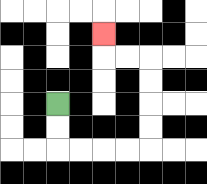{'start': '[2, 4]', 'end': '[4, 1]', 'path_directions': 'D,D,R,R,R,R,U,U,U,U,L,L,U', 'path_coordinates': '[[2, 4], [2, 5], [2, 6], [3, 6], [4, 6], [5, 6], [6, 6], [6, 5], [6, 4], [6, 3], [6, 2], [5, 2], [4, 2], [4, 1]]'}